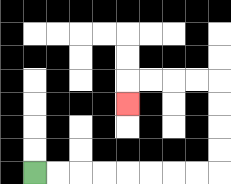{'start': '[1, 7]', 'end': '[5, 4]', 'path_directions': 'R,R,R,R,R,R,R,R,U,U,U,U,L,L,L,L,D', 'path_coordinates': '[[1, 7], [2, 7], [3, 7], [4, 7], [5, 7], [6, 7], [7, 7], [8, 7], [9, 7], [9, 6], [9, 5], [9, 4], [9, 3], [8, 3], [7, 3], [6, 3], [5, 3], [5, 4]]'}